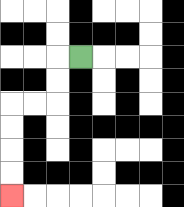{'start': '[3, 2]', 'end': '[0, 8]', 'path_directions': 'L,D,D,L,L,D,D,D,D', 'path_coordinates': '[[3, 2], [2, 2], [2, 3], [2, 4], [1, 4], [0, 4], [0, 5], [0, 6], [0, 7], [0, 8]]'}